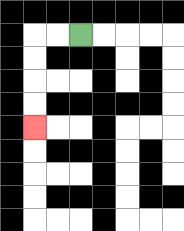{'start': '[3, 1]', 'end': '[1, 5]', 'path_directions': 'L,L,D,D,D,D', 'path_coordinates': '[[3, 1], [2, 1], [1, 1], [1, 2], [1, 3], [1, 4], [1, 5]]'}